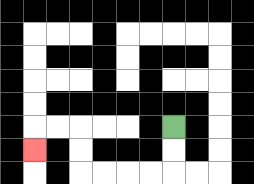{'start': '[7, 5]', 'end': '[1, 6]', 'path_directions': 'D,D,L,L,L,L,U,U,L,L,D', 'path_coordinates': '[[7, 5], [7, 6], [7, 7], [6, 7], [5, 7], [4, 7], [3, 7], [3, 6], [3, 5], [2, 5], [1, 5], [1, 6]]'}